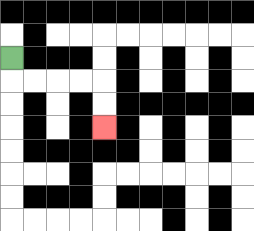{'start': '[0, 2]', 'end': '[4, 5]', 'path_directions': 'D,R,R,R,R,D,D', 'path_coordinates': '[[0, 2], [0, 3], [1, 3], [2, 3], [3, 3], [4, 3], [4, 4], [4, 5]]'}